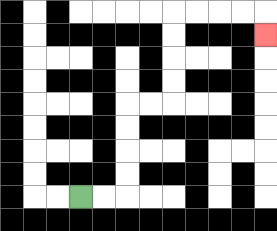{'start': '[3, 8]', 'end': '[11, 1]', 'path_directions': 'R,R,U,U,U,U,R,R,U,U,U,U,R,R,R,R,D', 'path_coordinates': '[[3, 8], [4, 8], [5, 8], [5, 7], [5, 6], [5, 5], [5, 4], [6, 4], [7, 4], [7, 3], [7, 2], [7, 1], [7, 0], [8, 0], [9, 0], [10, 0], [11, 0], [11, 1]]'}